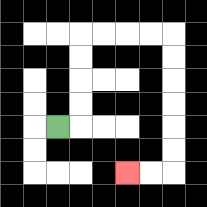{'start': '[2, 5]', 'end': '[5, 7]', 'path_directions': 'R,U,U,U,U,R,R,R,R,D,D,D,D,D,D,L,L', 'path_coordinates': '[[2, 5], [3, 5], [3, 4], [3, 3], [3, 2], [3, 1], [4, 1], [5, 1], [6, 1], [7, 1], [7, 2], [7, 3], [7, 4], [7, 5], [7, 6], [7, 7], [6, 7], [5, 7]]'}